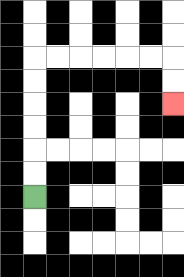{'start': '[1, 8]', 'end': '[7, 4]', 'path_directions': 'U,U,U,U,U,U,R,R,R,R,R,R,D,D', 'path_coordinates': '[[1, 8], [1, 7], [1, 6], [1, 5], [1, 4], [1, 3], [1, 2], [2, 2], [3, 2], [4, 2], [5, 2], [6, 2], [7, 2], [7, 3], [7, 4]]'}